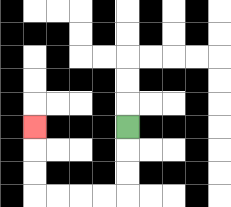{'start': '[5, 5]', 'end': '[1, 5]', 'path_directions': 'D,D,D,L,L,L,L,U,U,U', 'path_coordinates': '[[5, 5], [5, 6], [5, 7], [5, 8], [4, 8], [3, 8], [2, 8], [1, 8], [1, 7], [1, 6], [1, 5]]'}